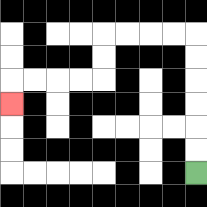{'start': '[8, 7]', 'end': '[0, 4]', 'path_directions': 'U,U,U,U,U,U,L,L,L,L,D,D,L,L,L,L,D', 'path_coordinates': '[[8, 7], [8, 6], [8, 5], [8, 4], [8, 3], [8, 2], [8, 1], [7, 1], [6, 1], [5, 1], [4, 1], [4, 2], [4, 3], [3, 3], [2, 3], [1, 3], [0, 3], [0, 4]]'}